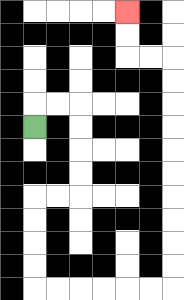{'start': '[1, 5]', 'end': '[5, 0]', 'path_directions': 'U,R,R,D,D,D,D,L,L,D,D,D,D,R,R,R,R,R,R,U,U,U,U,U,U,U,U,U,U,L,L,U,U', 'path_coordinates': '[[1, 5], [1, 4], [2, 4], [3, 4], [3, 5], [3, 6], [3, 7], [3, 8], [2, 8], [1, 8], [1, 9], [1, 10], [1, 11], [1, 12], [2, 12], [3, 12], [4, 12], [5, 12], [6, 12], [7, 12], [7, 11], [7, 10], [7, 9], [7, 8], [7, 7], [7, 6], [7, 5], [7, 4], [7, 3], [7, 2], [6, 2], [5, 2], [5, 1], [5, 0]]'}